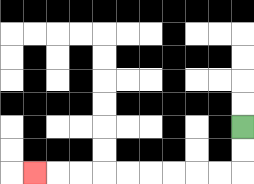{'start': '[10, 5]', 'end': '[1, 7]', 'path_directions': 'D,D,L,L,L,L,L,L,L,L,L', 'path_coordinates': '[[10, 5], [10, 6], [10, 7], [9, 7], [8, 7], [7, 7], [6, 7], [5, 7], [4, 7], [3, 7], [2, 7], [1, 7]]'}